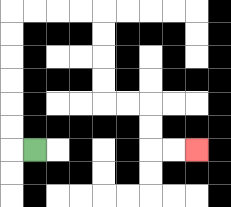{'start': '[1, 6]', 'end': '[8, 6]', 'path_directions': 'L,U,U,U,U,U,U,R,R,R,R,D,D,D,D,R,R,D,D,R,R', 'path_coordinates': '[[1, 6], [0, 6], [0, 5], [0, 4], [0, 3], [0, 2], [0, 1], [0, 0], [1, 0], [2, 0], [3, 0], [4, 0], [4, 1], [4, 2], [4, 3], [4, 4], [5, 4], [6, 4], [6, 5], [6, 6], [7, 6], [8, 6]]'}